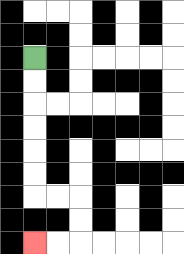{'start': '[1, 2]', 'end': '[1, 10]', 'path_directions': 'D,D,D,D,D,D,R,R,D,D,L,L', 'path_coordinates': '[[1, 2], [1, 3], [1, 4], [1, 5], [1, 6], [1, 7], [1, 8], [2, 8], [3, 8], [3, 9], [3, 10], [2, 10], [1, 10]]'}